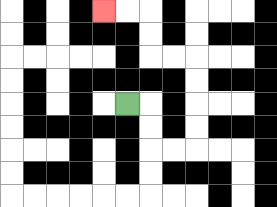{'start': '[5, 4]', 'end': '[4, 0]', 'path_directions': 'R,D,D,R,R,U,U,U,U,L,L,U,U,L,L', 'path_coordinates': '[[5, 4], [6, 4], [6, 5], [6, 6], [7, 6], [8, 6], [8, 5], [8, 4], [8, 3], [8, 2], [7, 2], [6, 2], [6, 1], [6, 0], [5, 0], [4, 0]]'}